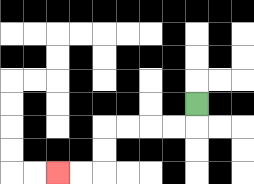{'start': '[8, 4]', 'end': '[2, 7]', 'path_directions': 'D,L,L,L,L,D,D,L,L', 'path_coordinates': '[[8, 4], [8, 5], [7, 5], [6, 5], [5, 5], [4, 5], [4, 6], [4, 7], [3, 7], [2, 7]]'}